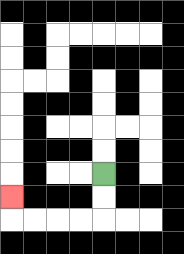{'start': '[4, 7]', 'end': '[0, 8]', 'path_directions': 'D,D,L,L,L,L,U', 'path_coordinates': '[[4, 7], [4, 8], [4, 9], [3, 9], [2, 9], [1, 9], [0, 9], [0, 8]]'}